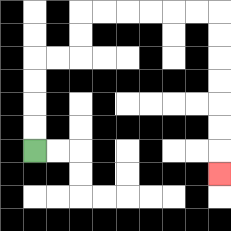{'start': '[1, 6]', 'end': '[9, 7]', 'path_directions': 'U,U,U,U,R,R,U,U,R,R,R,R,R,R,D,D,D,D,D,D,D', 'path_coordinates': '[[1, 6], [1, 5], [1, 4], [1, 3], [1, 2], [2, 2], [3, 2], [3, 1], [3, 0], [4, 0], [5, 0], [6, 0], [7, 0], [8, 0], [9, 0], [9, 1], [9, 2], [9, 3], [9, 4], [9, 5], [9, 6], [9, 7]]'}